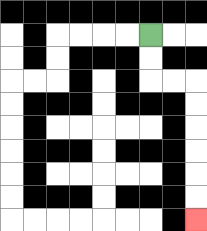{'start': '[6, 1]', 'end': '[8, 9]', 'path_directions': 'D,D,R,R,D,D,D,D,D,D', 'path_coordinates': '[[6, 1], [6, 2], [6, 3], [7, 3], [8, 3], [8, 4], [8, 5], [8, 6], [8, 7], [8, 8], [8, 9]]'}